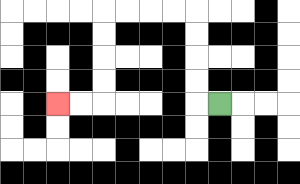{'start': '[9, 4]', 'end': '[2, 4]', 'path_directions': 'L,U,U,U,U,L,L,L,L,D,D,D,D,L,L', 'path_coordinates': '[[9, 4], [8, 4], [8, 3], [8, 2], [8, 1], [8, 0], [7, 0], [6, 0], [5, 0], [4, 0], [4, 1], [4, 2], [4, 3], [4, 4], [3, 4], [2, 4]]'}